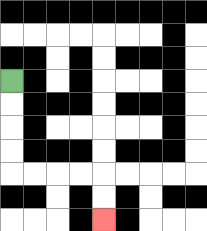{'start': '[0, 3]', 'end': '[4, 9]', 'path_directions': 'D,D,D,D,R,R,R,R,D,D', 'path_coordinates': '[[0, 3], [0, 4], [0, 5], [0, 6], [0, 7], [1, 7], [2, 7], [3, 7], [4, 7], [4, 8], [4, 9]]'}